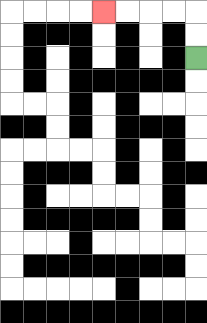{'start': '[8, 2]', 'end': '[4, 0]', 'path_directions': 'U,U,L,L,L,L', 'path_coordinates': '[[8, 2], [8, 1], [8, 0], [7, 0], [6, 0], [5, 0], [4, 0]]'}